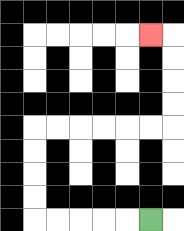{'start': '[6, 9]', 'end': '[6, 1]', 'path_directions': 'L,L,L,L,L,U,U,U,U,R,R,R,R,R,R,U,U,U,U,L', 'path_coordinates': '[[6, 9], [5, 9], [4, 9], [3, 9], [2, 9], [1, 9], [1, 8], [1, 7], [1, 6], [1, 5], [2, 5], [3, 5], [4, 5], [5, 5], [6, 5], [7, 5], [7, 4], [7, 3], [7, 2], [7, 1], [6, 1]]'}